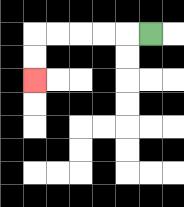{'start': '[6, 1]', 'end': '[1, 3]', 'path_directions': 'L,L,L,L,L,D,D', 'path_coordinates': '[[6, 1], [5, 1], [4, 1], [3, 1], [2, 1], [1, 1], [1, 2], [1, 3]]'}